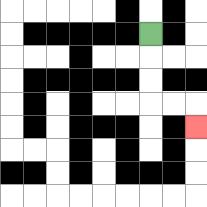{'start': '[6, 1]', 'end': '[8, 5]', 'path_directions': 'D,D,D,R,R,D', 'path_coordinates': '[[6, 1], [6, 2], [6, 3], [6, 4], [7, 4], [8, 4], [8, 5]]'}